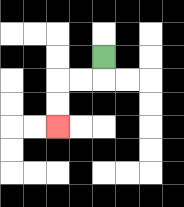{'start': '[4, 2]', 'end': '[2, 5]', 'path_directions': 'D,L,L,D,D', 'path_coordinates': '[[4, 2], [4, 3], [3, 3], [2, 3], [2, 4], [2, 5]]'}